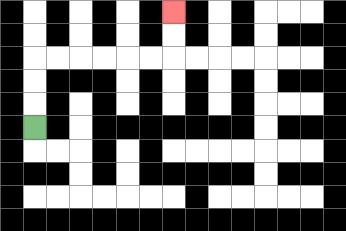{'start': '[1, 5]', 'end': '[7, 0]', 'path_directions': 'U,U,U,R,R,R,R,R,R,U,U', 'path_coordinates': '[[1, 5], [1, 4], [1, 3], [1, 2], [2, 2], [3, 2], [4, 2], [5, 2], [6, 2], [7, 2], [7, 1], [7, 0]]'}